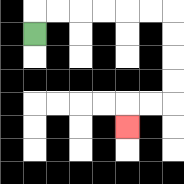{'start': '[1, 1]', 'end': '[5, 5]', 'path_directions': 'U,R,R,R,R,R,R,D,D,D,D,L,L,D', 'path_coordinates': '[[1, 1], [1, 0], [2, 0], [3, 0], [4, 0], [5, 0], [6, 0], [7, 0], [7, 1], [7, 2], [7, 3], [7, 4], [6, 4], [5, 4], [5, 5]]'}